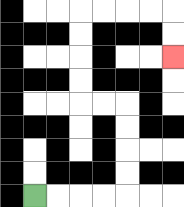{'start': '[1, 8]', 'end': '[7, 2]', 'path_directions': 'R,R,R,R,U,U,U,U,L,L,U,U,U,U,R,R,R,R,D,D', 'path_coordinates': '[[1, 8], [2, 8], [3, 8], [4, 8], [5, 8], [5, 7], [5, 6], [5, 5], [5, 4], [4, 4], [3, 4], [3, 3], [3, 2], [3, 1], [3, 0], [4, 0], [5, 0], [6, 0], [7, 0], [7, 1], [7, 2]]'}